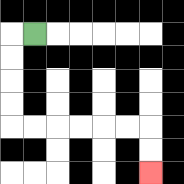{'start': '[1, 1]', 'end': '[6, 7]', 'path_directions': 'L,D,D,D,D,R,R,R,R,R,R,D,D', 'path_coordinates': '[[1, 1], [0, 1], [0, 2], [0, 3], [0, 4], [0, 5], [1, 5], [2, 5], [3, 5], [4, 5], [5, 5], [6, 5], [6, 6], [6, 7]]'}